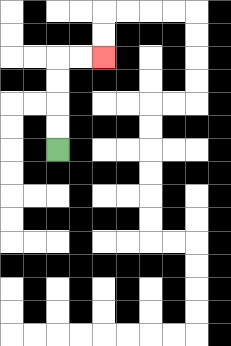{'start': '[2, 6]', 'end': '[4, 2]', 'path_directions': 'U,U,U,U,R,R', 'path_coordinates': '[[2, 6], [2, 5], [2, 4], [2, 3], [2, 2], [3, 2], [4, 2]]'}